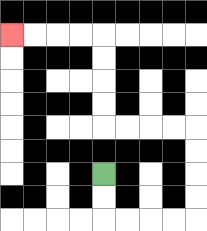{'start': '[4, 7]', 'end': '[0, 1]', 'path_directions': 'D,D,R,R,R,R,U,U,U,U,L,L,L,L,U,U,U,U,L,L,L,L', 'path_coordinates': '[[4, 7], [4, 8], [4, 9], [5, 9], [6, 9], [7, 9], [8, 9], [8, 8], [8, 7], [8, 6], [8, 5], [7, 5], [6, 5], [5, 5], [4, 5], [4, 4], [4, 3], [4, 2], [4, 1], [3, 1], [2, 1], [1, 1], [0, 1]]'}